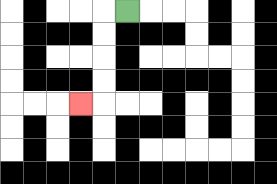{'start': '[5, 0]', 'end': '[3, 4]', 'path_directions': 'L,D,D,D,D,L', 'path_coordinates': '[[5, 0], [4, 0], [4, 1], [4, 2], [4, 3], [4, 4], [3, 4]]'}